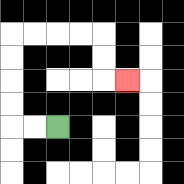{'start': '[2, 5]', 'end': '[5, 3]', 'path_directions': 'L,L,U,U,U,U,R,R,R,R,D,D,R', 'path_coordinates': '[[2, 5], [1, 5], [0, 5], [0, 4], [0, 3], [0, 2], [0, 1], [1, 1], [2, 1], [3, 1], [4, 1], [4, 2], [4, 3], [5, 3]]'}